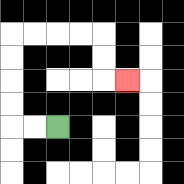{'start': '[2, 5]', 'end': '[5, 3]', 'path_directions': 'L,L,U,U,U,U,R,R,R,R,D,D,R', 'path_coordinates': '[[2, 5], [1, 5], [0, 5], [0, 4], [0, 3], [0, 2], [0, 1], [1, 1], [2, 1], [3, 1], [4, 1], [4, 2], [4, 3], [5, 3]]'}